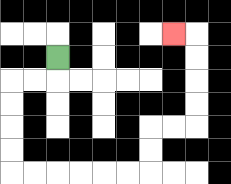{'start': '[2, 2]', 'end': '[7, 1]', 'path_directions': 'D,L,L,D,D,D,D,R,R,R,R,R,R,U,U,R,R,U,U,U,U,L', 'path_coordinates': '[[2, 2], [2, 3], [1, 3], [0, 3], [0, 4], [0, 5], [0, 6], [0, 7], [1, 7], [2, 7], [3, 7], [4, 7], [5, 7], [6, 7], [6, 6], [6, 5], [7, 5], [8, 5], [8, 4], [8, 3], [8, 2], [8, 1], [7, 1]]'}